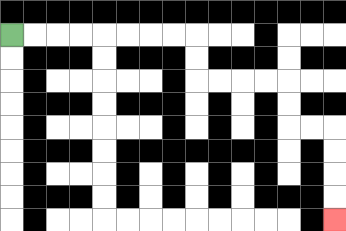{'start': '[0, 1]', 'end': '[14, 9]', 'path_directions': 'R,R,R,R,R,R,R,R,D,D,R,R,R,R,D,D,R,R,D,D,D,D', 'path_coordinates': '[[0, 1], [1, 1], [2, 1], [3, 1], [4, 1], [5, 1], [6, 1], [7, 1], [8, 1], [8, 2], [8, 3], [9, 3], [10, 3], [11, 3], [12, 3], [12, 4], [12, 5], [13, 5], [14, 5], [14, 6], [14, 7], [14, 8], [14, 9]]'}